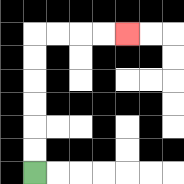{'start': '[1, 7]', 'end': '[5, 1]', 'path_directions': 'U,U,U,U,U,U,R,R,R,R', 'path_coordinates': '[[1, 7], [1, 6], [1, 5], [1, 4], [1, 3], [1, 2], [1, 1], [2, 1], [3, 1], [4, 1], [5, 1]]'}